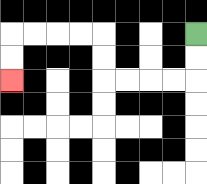{'start': '[8, 1]', 'end': '[0, 3]', 'path_directions': 'D,D,L,L,L,L,U,U,L,L,L,L,D,D', 'path_coordinates': '[[8, 1], [8, 2], [8, 3], [7, 3], [6, 3], [5, 3], [4, 3], [4, 2], [4, 1], [3, 1], [2, 1], [1, 1], [0, 1], [0, 2], [0, 3]]'}